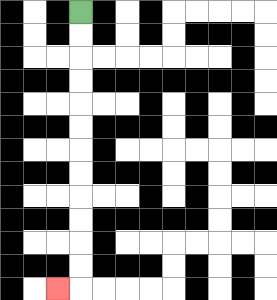{'start': '[3, 0]', 'end': '[2, 12]', 'path_directions': 'D,D,D,D,D,D,D,D,D,D,D,D,L', 'path_coordinates': '[[3, 0], [3, 1], [3, 2], [3, 3], [3, 4], [3, 5], [3, 6], [3, 7], [3, 8], [3, 9], [3, 10], [3, 11], [3, 12], [2, 12]]'}